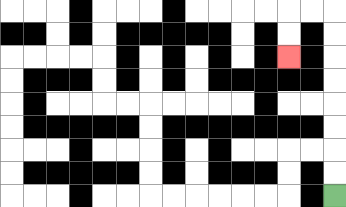{'start': '[14, 8]', 'end': '[12, 2]', 'path_directions': 'U,U,U,U,U,U,U,U,L,L,D,D', 'path_coordinates': '[[14, 8], [14, 7], [14, 6], [14, 5], [14, 4], [14, 3], [14, 2], [14, 1], [14, 0], [13, 0], [12, 0], [12, 1], [12, 2]]'}